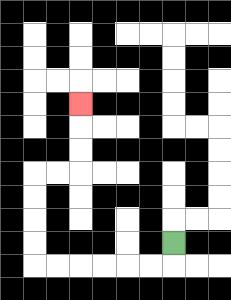{'start': '[7, 10]', 'end': '[3, 4]', 'path_directions': 'D,L,L,L,L,L,L,U,U,U,U,R,R,U,U,U', 'path_coordinates': '[[7, 10], [7, 11], [6, 11], [5, 11], [4, 11], [3, 11], [2, 11], [1, 11], [1, 10], [1, 9], [1, 8], [1, 7], [2, 7], [3, 7], [3, 6], [3, 5], [3, 4]]'}